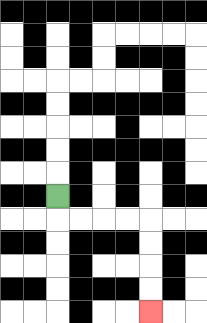{'start': '[2, 8]', 'end': '[6, 13]', 'path_directions': 'D,R,R,R,R,D,D,D,D', 'path_coordinates': '[[2, 8], [2, 9], [3, 9], [4, 9], [5, 9], [6, 9], [6, 10], [6, 11], [6, 12], [6, 13]]'}